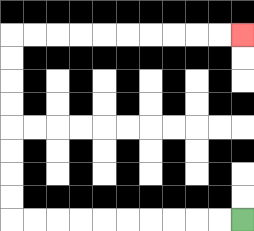{'start': '[10, 9]', 'end': '[10, 1]', 'path_directions': 'L,L,L,L,L,L,L,L,L,L,U,U,U,U,U,U,U,U,R,R,R,R,R,R,R,R,R,R', 'path_coordinates': '[[10, 9], [9, 9], [8, 9], [7, 9], [6, 9], [5, 9], [4, 9], [3, 9], [2, 9], [1, 9], [0, 9], [0, 8], [0, 7], [0, 6], [0, 5], [0, 4], [0, 3], [0, 2], [0, 1], [1, 1], [2, 1], [3, 1], [4, 1], [5, 1], [6, 1], [7, 1], [8, 1], [9, 1], [10, 1]]'}